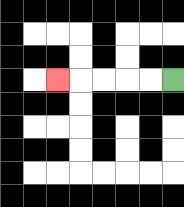{'start': '[7, 3]', 'end': '[2, 3]', 'path_directions': 'L,L,L,L,L', 'path_coordinates': '[[7, 3], [6, 3], [5, 3], [4, 3], [3, 3], [2, 3]]'}